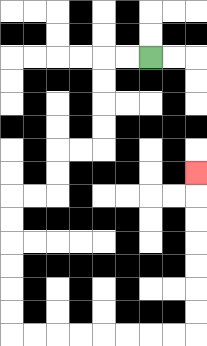{'start': '[6, 2]', 'end': '[8, 7]', 'path_directions': 'L,L,D,D,D,D,L,L,D,D,L,L,D,D,D,D,D,D,R,R,R,R,R,R,R,R,U,U,U,U,U,U,U', 'path_coordinates': '[[6, 2], [5, 2], [4, 2], [4, 3], [4, 4], [4, 5], [4, 6], [3, 6], [2, 6], [2, 7], [2, 8], [1, 8], [0, 8], [0, 9], [0, 10], [0, 11], [0, 12], [0, 13], [0, 14], [1, 14], [2, 14], [3, 14], [4, 14], [5, 14], [6, 14], [7, 14], [8, 14], [8, 13], [8, 12], [8, 11], [8, 10], [8, 9], [8, 8], [8, 7]]'}